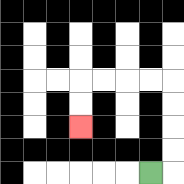{'start': '[6, 7]', 'end': '[3, 5]', 'path_directions': 'R,U,U,U,U,L,L,L,L,D,D', 'path_coordinates': '[[6, 7], [7, 7], [7, 6], [7, 5], [7, 4], [7, 3], [6, 3], [5, 3], [4, 3], [3, 3], [3, 4], [3, 5]]'}